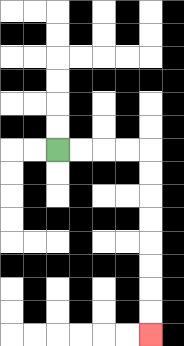{'start': '[2, 6]', 'end': '[6, 14]', 'path_directions': 'R,R,R,R,D,D,D,D,D,D,D,D', 'path_coordinates': '[[2, 6], [3, 6], [4, 6], [5, 6], [6, 6], [6, 7], [6, 8], [6, 9], [6, 10], [6, 11], [6, 12], [6, 13], [6, 14]]'}